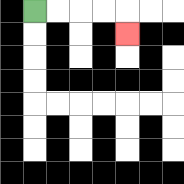{'start': '[1, 0]', 'end': '[5, 1]', 'path_directions': 'R,R,R,R,D', 'path_coordinates': '[[1, 0], [2, 0], [3, 0], [4, 0], [5, 0], [5, 1]]'}